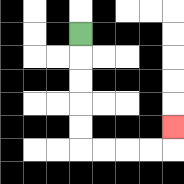{'start': '[3, 1]', 'end': '[7, 5]', 'path_directions': 'D,D,D,D,D,R,R,R,R,U', 'path_coordinates': '[[3, 1], [3, 2], [3, 3], [3, 4], [3, 5], [3, 6], [4, 6], [5, 6], [6, 6], [7, 6], [7, 5]]'}